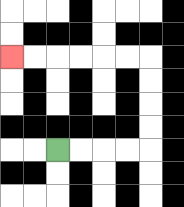{'start': '[2, 6]', 'end': '[0, 2]', 'path_directions': 'R,R,R,R,U,U,U,U,L,L,L,L,L,L', 'path_coordinates': '[[2, 6], [3, 6], [4, 6], [5, 6], [6, 6], [6, 5], [6, 4], [6, 3], [6, 2], [5, 2], [4, 2], [3, 2], [2, 2], [1, 2], [0, 2]]'}